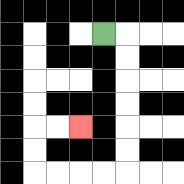{'start': '[4, 1]', 'end': '[3, 5]', 'path_directions': 'R,D,D,D,D,D,D,L,L,L,L,U,U,R,R', 'path_coordinates': '[[4, 1], [5, 1], [5, 2], [5, 3], [5, 4], [5, 5], [5, 6], [5, 7], [4, 7], [3, 7], [2, 7], [1, 7], [1, 6], [1, 5], [2, 5], [3, 5]]'}